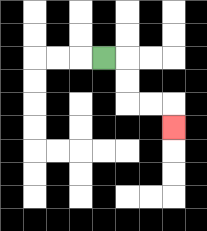{'start': '[4, 2]', 'end': '[7, 5]', 'path_directions': 'R,D,D,R,R,D', 'path_coordinates': '[[4, 2], [5, 2], [5, 3], [5, 4], [6, 4], [7, 4], [7, 5]]'}